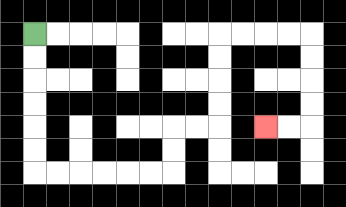{'start': '[1, 1]', 'end': '[11, 5]', 'path_directions': 'D,D,D,D,D,D,R,R,R,R,R,R,U,U,R,R,U,U,U,U,R,R,R,R,D,D,D,D,L,L', 'path_coordinates': '[[1, 1], [1, 2], [1, 3], [1, 4], [1, 5], [1, 6], [1, 7], [2, 7], [3, 7], [4, 7], [5, 7], [6, 7], [7, 7], [7, 6], [7, 5], [8, 5], [9, 5], [9, 4], [9, 3], [9, 2], [9, 1], [10, 1], [11, 1], [12, 1], [13, 1], [13, 2], [13, 3], [13, 4], [13, 5], [12, 5], [11, 5]]'}